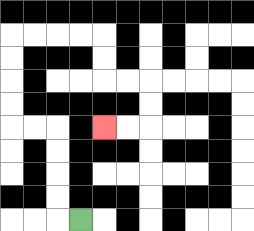{'start': '[3, 9]', 'end': '[4, 5]', 'path_directions': 'L,U,U,U,U,L,L,U,U,U,U,R,R,R,R,D,D,R,R,D,D,L,L', 'path_coordinates': '[[3, 9], [2, 9], [2, 8], [2, 7], [2, 6], [2, 5], [1, 5], [0, 5], [0, 4], [0, 3], [0, 2], [0, 1], [1, 1], [2, 1], [3, 1], [4, 1], [4, 2], [4, 3], [5, 3], [6, 3], [6, 4], [6, 5], [5, 5], [4, 5]]'}